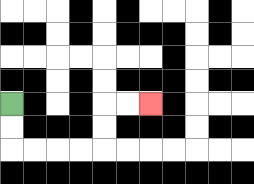{'start': '[0, 4]', 'end': '[6, 4]', 'path_directions': 'D,D,R,R,R,R,U,U,R,R', 'path_coordinates': '[[0, 4], [0, 5], [0, 6], [1, 6], [2, 6], [3, 6], [4, 6], [4, 5], [4, 4], [5, 4], [6, 4]]'}